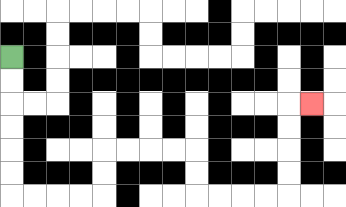{'start': '[0, 2]', 'end': '[13, 4]', 'path_directions': 'D,D,D,D,D,D,R,R,R,R,U,U,R,R,R,R,D,D,R,R,R,R,U,U,U,U,R', 'path_coordinates': '[[0, 2], [0, 3], [0, 4], [0, 5], [0, 6], [0, 7], [0, 8], [1, 8], [2, 8], [3, 8], [4, 8], [4, 7], [4, 6], [5, 6], [6, 6], [7, 6], [8, 6], [8, 7], [8, 8], [9, 8], [10, 8], [11, 8], [12, 8], [12, 7], [12, 6], [12, 5], [12, 4], [13, 4]]'}